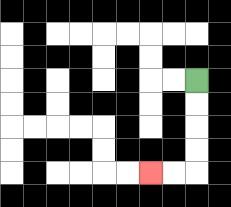{'start': '[8, 3]', 'end': '[6, 7]', 'path_directions': 'D,D,D,D,L,L', 'path_coordinates': '[[8, 3], [8, 4], [8, 5], [8, 6], [8, 7], [7, 7], [6, 7]]'}